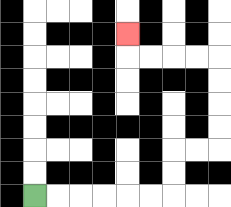{'start': '[1, 8]', 'end': '[5, 1]', 'path_directions': 'R,R,R,R,R,R,U,U,R,R,U,U,U,U,L,L,L,L,U', 'path_coordinates': '[[1, 8], [2, 8], [3, 8], [4, 8], [5, 8], [6, 8], [7, 8], [7, 7], [7, 6], [8, 6], [9, 6], [9, 5], [9, 4], [9, 3], [9, 2], [8, 2], [7, 2], [6, 2], [5, 2], [5, 1]]'}